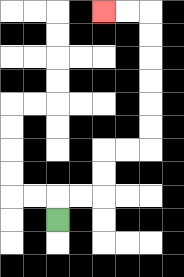{'start': '[2, 9]', 'end': '[4, 0]', 'path_directions': 'U,R,R,U,U,R,R,U,U,U,U,U,U,L,L', 'path_coordinates': '[[2, 9], [2, 8], [3, 8], [4, 8], [4, 7], [4, 6], [5, 6], [6, 6], [6, 5], [6, 4], [6, 3], [6, 2], [6, 1], [6, 0], [5, 0], [4, 0]]'}